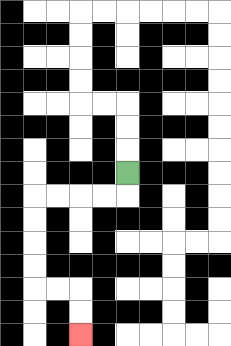{'start': '[5, 7]', 'end': '[3, 14]', 'path_directions': 'D,L,L,L,L,D,D,D,D,R,R,D,D', 'path_coordinates': '[[5, 7], [5, 8], [4, 8], [3, 8], [2, 8], [1, 8], [1, 9], [1, 10], [1, 11], [1, 12], [2, 12], [3, 12], [3, 13], [3, 14]]'}